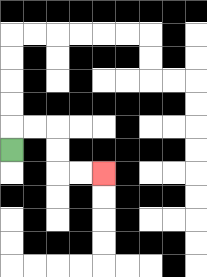{'start': '[0, 6]', 'end': '[4, 7]', 'path_directions': 'U,R,R,D,D,R,R', 'path_coordinates': '[[0, 6], [0, 5], [1, 5], [2, 5], [2, 6], [2, 7], [3, 7], [4, 7]]'}